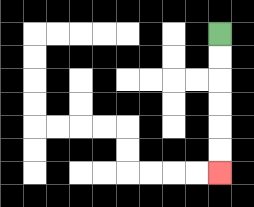{'start': '[9, 1]', 'end': '[9, 7]', 'path_directions': 'D,D,D,D,D,D', 'path_coordinates': '[[9, 1], [9, 2], [9, 3], [9, 4], [9, 5], [9, 6], [9, 7]]'}